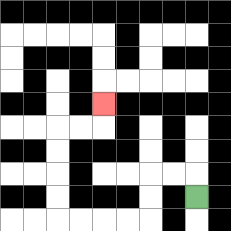{'start': '[8, 8]', 'end': '[4, 4]', 'path_directions': 'U,L,L,D,D,L,L,L,L,U,U,U,U,R,R,U', 'path_coordinates': '[[8, 8], [8, 7], [7, 7], [6, 7], [6, 8], [6, 9], [5, 9], [4, 9], [3, 9], [2, 9], [2, 8], [2, 7], [2, 6], [2, 5], [3, 5], [4, 5], [4, 4]]'}